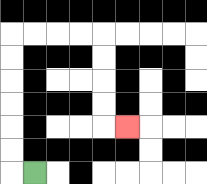{'start': '[1, 7]', 'end': '[5, 5]', 'path_directions': 'L,U,U,U,U,U,U,R,R,R,R,D,D,D,D,R', 'path_coordinates': '[[1, 7], [0, 7], [0, 6], [0, 5], [0, 4], [0, 3], [0, 2], [0, 1], [1, 1], [2, 1], [3, 1], [4, 1], [4, 2], [4, 3], [4, 4], [4, 5], [5, 5]]'}